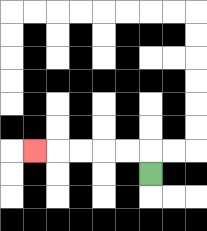{'start': '[6, 7]', 'end': '[1, 6]', 'path_directions': 'U,L,L,L,L,L', 'path_coordinates': '[[6, 7], [6, 6], [5, 6], [4, 6], [3, 6], [2, 6], [1, 6]]'}